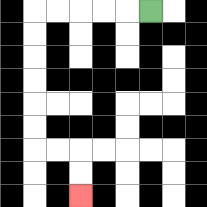{'start': '[6, 0]', 'end': '[3, 8]', 'path_directions': 'L,L,L,L,L,D,D,D,D,D,D,R,R,D,D', 'path_coordinates': '[[6, 0], [5, 0], [4, 0], [3, 0], [2, 0], [1, 0], [1, 1], [1, 2], [1, 3], [1, 4], [1, 5], [1, 6], [2, 6], [3, 6], [3, 7], [3, 8]]'}